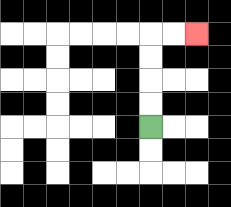{'start': '[6, 5]', 'end': '[8, 1]', 'path_directions': 'U,U,U,U,R,R', 'path_coordinates': '[[6, 5], [6, 4], [6, 3], [6, 2], [6, 1], [7, 1], [8, 1]]'}